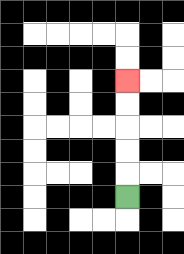{'start': '[5, 8]', 'end': '[5, 3]', 'path_directions': 'U,U,U,U,U', 'path_coordinates': '[[5, 8], [5, 7], [5, 6], [5, 5], [5, 4], [5, 3]]'}